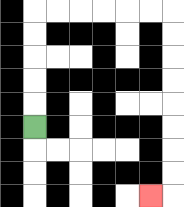{'start': '[1, 5]', 'end': '[6, 8]', 'path_directions': 'U,U,U,U,U,R,R,R,R,R,R,D,D,D,D,D,D,D,D,L', 'path_coordinates': '[[1, 5], [1, 4], [1, 3], [1, 2], [1, 1], [1, 0], [2, 0], [3, 0], [4, 0], [5, 0], [6, 0], [7, 0], [7, 1], [7, 2], [7, 3], [7, 4], [7, 5], [7, 6], [7, 7], [7, 8], [6, 8]]'}